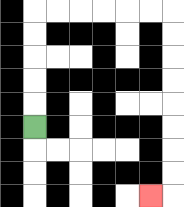{'start': '[1, 5]', 'end': '[6, 8]', 'path_directions': 'U,U,U,U,U,R,R,R,R,R,R,D,D,D,D,D,D,D,D,L', 'path_coordinates': '[[1, 5], [1, 4], [1, 3], [1, 2], [1, 1], [1, 0], [2, 0], [3, 0], [4, 0], [5, 0], [6, 0], [7, 0], [7, 1], [7, 2], [7, 3], [7, 4], [7, 5], [7, 6], [7, 7], [7, 8], [6, 8]]'}